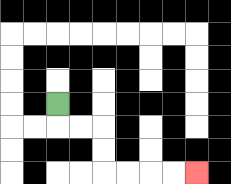{'start': '[2, 4]', 'end': '[8, 7]', 'path_directions': 'D,R,R,D,D,R,R,R,R', 'path_coordinates': '[[2, 4], [2, 5], [3, 5], [4, 5], [4, 6], [4, 7], [5, 7], [6, 7], [7, 7], [8, 7]]'}